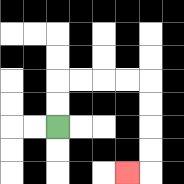{'start': '[2, 5]', 'end': '[5, 7]', 'path_directions': 'U,U,R,R,R,R,D,D,D,D,L', 'path_coordinates': '[[2, 5], [2, 4], [2, 3], [3, 3], [4, 3], [5, 3], [6, 3], [6, 4], [6, 5], [6, 6], [6, 7], [5, 7]]'}